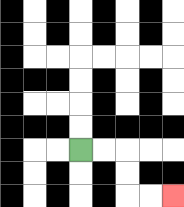{'start': '[3, 6]', 'end': '[7, 8]', 'path_directions': 'R,R,D,D,R,R', 'path_coordinates': '[[3, 6], [4, 6], [5, 6], [5, 7], [5, 8], [6, 8], [7, 8]]'}